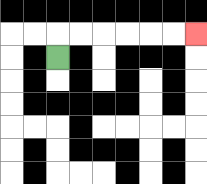{'start': '[2, 2]', 'end': '[8, 1]', 'path_directions': 'U,R,R,R,R,R,R', 'path_coordinates': '[[2, 2], [2, 1], [3, 1], [4, 1], [5, 1], [6, 1], [7, 1], [8, 1]]'}